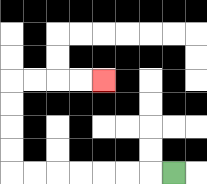{'start': '[7, 7]', 'end': '[4, 3]', 'path_directions': 'L,L,L,L,L,L,L,U,U,U,U,R,R,R,R', 'path_coordinates': '[[7, 7], [6, 7], [5, 7], [4, 7], [3, 7], [2, 7], [1, 7], [0, 7], [0, 6], [0, 5], [0, 4], [0, 3], [1, 3], [2, 3], [3, 3], [4, 3]]'}